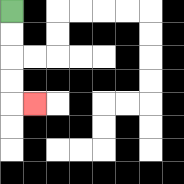{'start': '[0, 0]', 'end': '[1, 4]', 'path_directions': 'D,D,D,D,R', 'path_coordinates': '[[0, 0], [0, 1], [0, 2], [0, 3], [0, 4], [1, 4]]'}